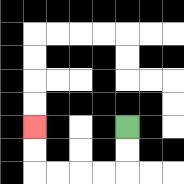{'start': '[5, 5]', 'end': '[1, 5]', 'path_directions': 'D,D,L,L,L,L,U,U', 'path_coordinates': '[[5, 5], [5, 6], [5, 7], [4, 7], [3, 7], [2, 7], [1, 7], [1, 6], [1, 5]]'}